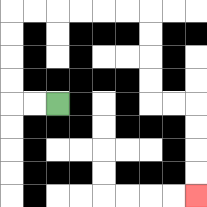{'start': '[2, 4]', 'end': '[8, 8]', 'path_directions': 'L,L,U,U,U,U,R,R,R,R,R,R,D,D,D,D,R,R,D,D,D,D', 'path_coordinates': '[[2, 4], [1, 4], [0, 4], [0, 3], [0, 2], [0, 1], [0, 0], [1, 0], [2, 0], [3, 0], [4, 0], [5, 0], [6, 0], [6, 1], [6, 2], [6, 3], [6, 4], [7, 4], [8, 4], [8, 5], [8, 6], [8, 7], [8, 8]]'}